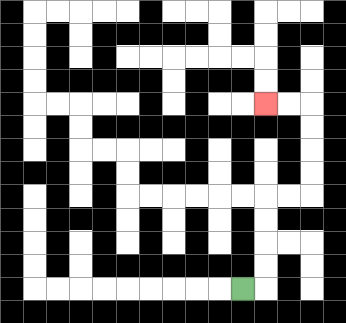{'start': '[10, 12]', 'end': '[11, 4]', 'path_directions': 'R,U,U,U,U,R,R,U,U,U,U,L,L', 'path_coordinates': '[[10, 12], [11, 12], [11, 11], [11, 10], [11, 9], [11, 8], [12, 8], [13, 8], [13, 7], [13, 6], [13, 5], [13, 4], [12, 4], [11, 4]]'}